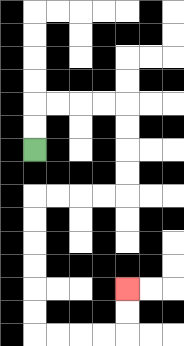{'start': '[1, 6]', 'end': '[5, 12]', 'path_directions': 'U,U,R,R,R,R,D,D,D,D,L,L,L,L,D,D,D,D,D,D,R,R,R,R,U,U', 'path_coordinates': '[[1, 6], [1, 5], [1, 4], [2, 4], [3, 4], [4, 4], [5, 4], [5, 5], [5, 6], [5, 7], [5, 8], [4, 8], [3, 8], [2, 8], [1, 8], [1, 9], [1, 10], [1, 11], [1, 12], [1, 13], [1, 14], [2, 14], [3, 14], [4, 14], [5, 14], [5, 13], [5, 12]]'}